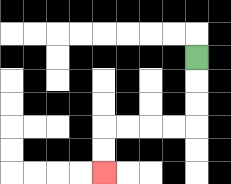{'start': '[8, 2]', 'end': '[4, 7]', 'path_directions': 'D,D,D,L,L,L,L,D,D', 'path_coordinates': '[[8, 2], [8, 3], [8, 4], [8, 5], [7, 5], [6, 5], [5, 5], [4, 5], [4, 6], [4, 7]]'}